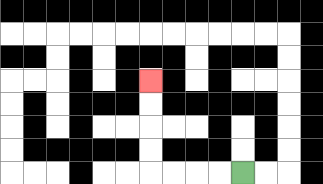{'start': '[10, 7]', 'end': '[6, 3]', 'path_directions': 'L,L,L,L,U,U,U,U', 'path_coordinates': '[[10, 7], [9, 7], [8, 7], [7, 7], [6, 7], [6, 6], [6, 5], [6, 4], [6, 3]]'}